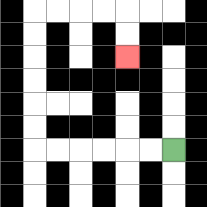{'start': '[7, 6]', 'end': '[5, 2]', 'path_directions': 'L,L,L,L,L,L,U,U,U,U,U,U,R,R,R,R,D,D', 'path_coordinates': '[[7, 6], [6, 6], [5, 6], [4, 6], [3, 6], [2, 6], [1, 6], [1, 5], [1, 4], [1, 3], [1, 2], [1, 1], [1, 0], [2, 0], [3, 0], [4, 0], [5, 0], [5, 1], [5, 2]]'}